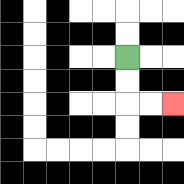{'start': '[5, 2]', 'end': '[7, 4]', 'path_directions': 'D,D,R,R', 'path_coordinates': '[[5, 2], [5, 3], [5, 4], [6, 4], [7, 4]]'}